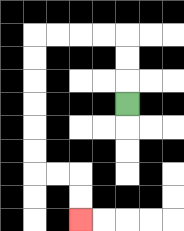{'start': '[5, 4]', 'end': '[3, 9]', 'path_directions': 'U,U,U,L,L,L,L,D,D,D,D,D,D,R,R,D,D', 'path_coordinates': '[[5, 4], [5, 3], [5, 2], [5, 1], [4, 1], [3, 1], [2, 1], [1, 1], [1, 2], [1, 3], [1, 4], [1, 5], [1, 6], [1, 7], [2, 7], [3, 7], [3, 8], [3, 9]]'}